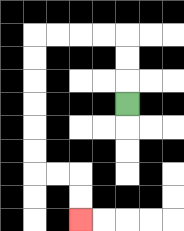{'start': '[5, 4]', 'end': '[3, 9]', 'path_directions': 'U,U,U,L,L,L,L,D,D,D,D,D,D,R,R,D,D', 'path_coordinates': '[[5, 4], [5, 3], [5, 2], [5, 1], [4, 1], [3, 1], [2, 1], [1, 1], [1, 2], [1, 3], [1, 4], [1, 5], [1, 6], [1, 7], [2, 7], [3, 7], [3, 8], [3, 9]]'}